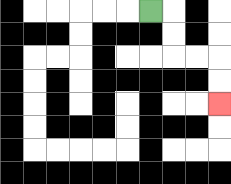{'start': '[6, 0]', 'end': '[9, 4]', 'path_directions': 'R,D,D,R,R,D,D', 'path_coordinates': '[[6, 0], [7, 0], [7, 1], [7, 2], [8, 2], [9, 2], [9, 3], [9, 4]]'}